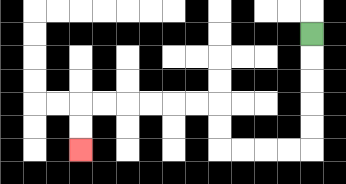{'start': '[13, 1]', 'end': '[3, 6]', 'path_directions': 'D,D,D,D,D,L,L,L,L,U,U,L,L,L,L,L,L,D,D', 'path_coordinates': '[[13, 1], [13, 2], [13, 3], [13, 4], [13, 5], [13, 6], [12, 6], [11, 6], [10, 6], [9, 6], [9, 5], [9, 4], [8, 4], [7, 4], [6, 4], [5, 4], [4, 4], [3, 4], [3, 5], [3, 6]]'}